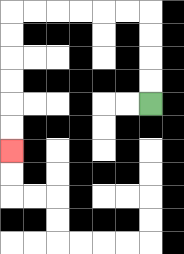{'start': '[6, 4]', 'end': '[0, 6]', 'path_directions': 'U,U,U,U,L,L,L,L,L,L,D,D,D,D,D,D', 'path_coordinates': '[[6, 4], [6, 3], [6, 2], [6, 1], [6, 0], [5, 0], [4, 0], [3, 0], [2, 0], [1, 0], [0, 0], [0, 1], [0, 2], [0, 3], [0, 4], [0, 5], [0, 6]]'}